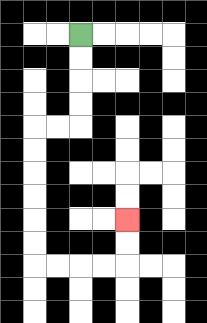{'start': '[3, 1]', 'end': '[5, 9]', 'path_directions': 'D,D,D,D,L,L,D,D,D,D,D,D,R,R,R,R,U,U', 'path_coordinates': '[[3, 1], [3, 2], [3, 3], [3, 4], [3, 5], [2, 5], [1, 5], [1, 6], [1, 7], [1, 8], [1, 9], [1, 10], [1, 11], [2, 11], [3, 11], [4, 11], [5, 11], [5, 10], [5, 9]]'}